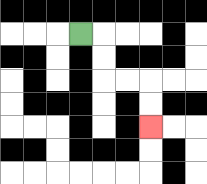{'start': '[3, 1]', 'end': '[6, 5]', 'path_directions': 'R,D,D,R,R,D,D', 'path_coordinates': '[[3, 1], [4, 1], [4, 2], [4, 3], [5, 3], [6, 3], [6, 4], [6, 5]]'}